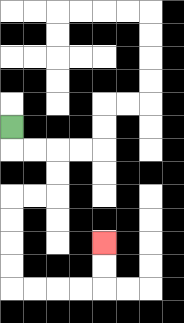{'start': '[0, 5]', 'end': '[4, 10]', 'path_directions': 'D,R,R,D,D,L,L,D,D,D,D,R,R,R,R,U,U', 'path_coordinates': '[[0, 5], [0, 6], [1, 6], [2, 6], [2, 7], [2, 8], [1, 8], [0, 8], [0, 9], [0, 10], [0, 11], [0, 12], [1, 12], [2, 12], [3, 12], [4, 12], [4, 11], [4, 10]]'}